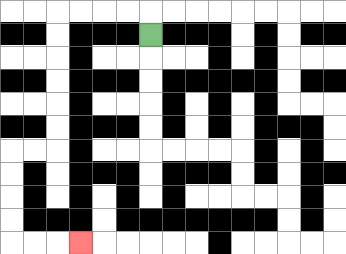{'start': '[6, 1]', 'end': '[3, 10]', 'path_directions': 'U,L,L,L,L,D,D,D,D,D,D,L,L,D,D,D,D,R,R,R', 'path_coordinates': '[[6, 1], [6, 0], [5, 0], [4, 0], [3, 0], [2, 0], [2, 1], [2, 2], [2, 3], [2, 4], [2, 5], [2, 6], [1, 6], [0, 6], [0, 7], [0, 8], [0, 9], [0, 10], [1, 10], [2, 10], [3, 10]]'}